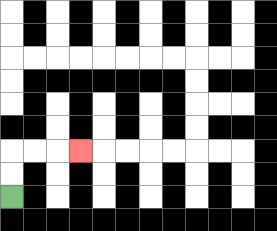{'start': '[0, 8]', 'end': '[3, 6]', 'path_directions': 'U,U,R,R,R', 'path_coordinates': '[[0, 8], [0, 7], [0, 6], [1, 6], [2, 6], [3, 6]]'}